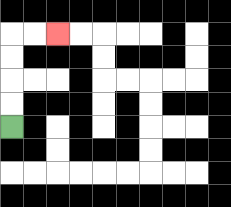{'start': '[0, 5]', 'end': '[2, 1]', 'path_directions': 'U,U,U,U,R,R', 'path_coordinates': '[[0, 5], [0, 4], [0, 3], [0, 2], [0, 1], [1, 1], [2, 1]]'}